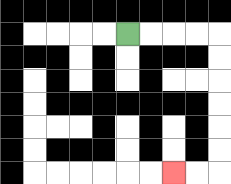{'start': '[5, 1]', 'end': '[7, 7]', 'path_directions': 'R,R,R,R,D,D,D,D,D,D,L,L', 'path_coordinates': '[[5, 1], [6, 1], [7, 1], [8, 1], [9, 1], [9, 2], [9, 3], [9, 4], [9, 5], [9, 6], [9, 7], [8, 7], [7, 7]]'}